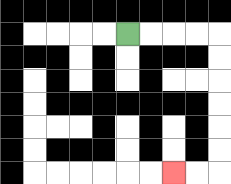{'start': '[5, 1]', 'end': '[7, 7]', 'path_directions': 'R,R,R,R,D,D,D,D,D,D,L,L', 'path_coordinates': '[[5, 1], [6, 1], [7, 1], [8, 1], [9, 1], [9, 2], [9, 3], [9, 4], [9, 5], [9, 6], [9, 7], [8, 7], [7, 7]]'}